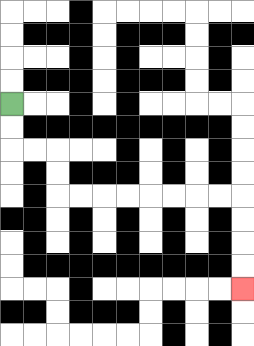{'start': '[0, 4]', 'end': '[10, 12]', 'path_directions': 'D,D,R,R,D,D,R,R,R,R,R,R,R,R,D,D,D,D', 'path_coordinates': '[[0, 4], [0, 5], [0, 6], [1, 6], [2, 6], [2, 7], [2, 8], [3, 8], [4, 8], [5, 8], [6, 8], [7, 8], [8, 8], [9, 8], [10, 8], [10, 9], [10, 10], [10, 11], [10, 12]]'}